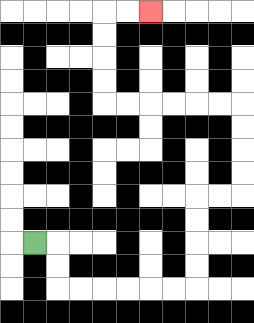{'start': '[1, 10]', 'end': '[6, 0]', 'path_directions': 'R,D,D,R,R,R,R,R,R,U,U,U,U,R,R,U,U,U,U,L,L,L,L,L,L,U,U,U,U,R,R', 'path_coordinates': '[[1, 10], [2, 10], [2, 11], [2, 12], [3, 12], [4, 12], [5, 12], [6, 12], [7, 12], [8, 12], [8, 11], [8, 10], [8, 9], [8, 8], [9, 8], [10, 8], [10, 7], [10, 6], [10, 5], [10, 4], [9, 4], [8, 4], [7, 4], [6, 4], [5, 4], [4, 4], [4, 3], [4, 2], [4, 1], [4, 0], [5, 0], [6, 0]]'}